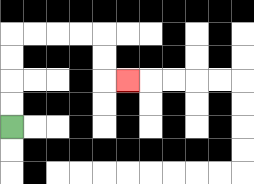{'start': '[0, 5]', 'end': '[5, 3]', 'path_directions': 'U,U,U,U,R,R,R,R,D,D,R', 'path_coordinates': '[[0, 5], [0, 4], [0, 3], [0, 2], [0, 1], [1, 1], [2, 1], [3, 1], [4, 1], [4, 2], [4, 3], [5, 3]]'}